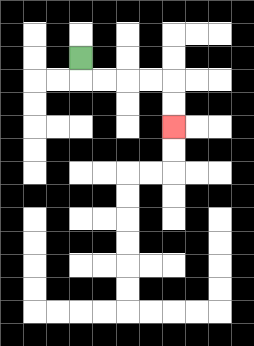{'start': '[3, 2]', 'end': '[7, 5]', 'path_directions': 'D,R,R,R,R,D,D', 'path_coordinates': '[[3, 2], [3, 3], [4, 3], [5, 3], [6, 3], [7, 3], [7, 4], [7, 5]]'}